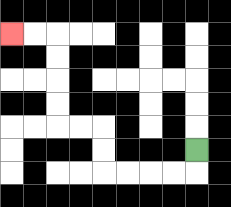{'start': '[8, 6]', 'end': '[0, 1]', 'path_directions': 'D,L,L,L,L,U,U,L,L,U,U,U,U,L,L', 'path_coordinates': '[[8, 6], [8, 7], [7, 7], [6, 7], [5, 7], [4, 7], [4, 6], [4, 5], [3, 5], [2, 5], [2, 4], [2, 3], [2, 2], [2, 1], [1, 1], [0, 1]]'}